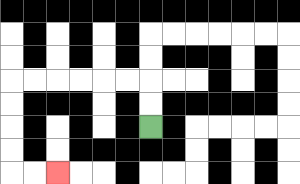{'start': '[6, 5]', 'end': '[2, 7]', 'path_directions': 'U,U,L,L,L,L,L,L,D,D,D,D,R,R', 'path_coordinates': '[[6, 5], [6, 4], [6, 3], [5, 3], [4, 3], [3, 3], [2, 3], [1, 3], [0, 3], [0, 4], [0, 5], [0, 6], [0, 7], [1, 7], [2, 7]]'}